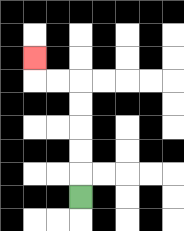{'start': '[3, 8]', 'end': '[1, 2]', 'path_directions': 'U,U,U,U,U,L,L,U', 'path_coordinates': '[[3, 8], [3, 7], [3, 6], [3, 5], [3, 4], [3, 3], [2, 3], [1, 3], [1, 2]]'}